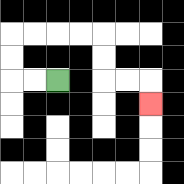{'start': '[2, 3]', 'end': '[6, 4]', 'path_directions': 'L,L,U,U,R,R,R,R,D,D,R,R,D', 'path_coordinates': '[[2, 3], [1, 3], [0, 3], [0, 2], [0, 1], [1, 1], [2, 1], [3, 1], [4, 1], [4, 2], [4, 3], [5, 3], [6, 3], [6, 4]]'}